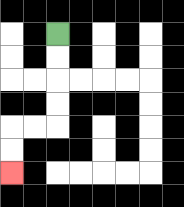{'start': '[2, 1]', 'end': '[0, 7]', 'path_directions': 'D,D,D,D,L,L,D,D', 'path_coordinates': '[[2, 1], [2, 2], [2, 3], [2, 4], [2, 5], [1, 5], [0, 5], [0, 6], [0, 7]]'}